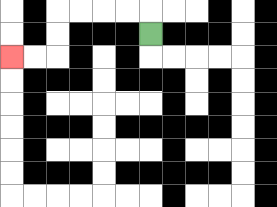{'start': '[6, 1]', 'end': '[0, 2]', 'path_directions': 'U,L,L,L,L,D,D,L,L', 'path_coordinates': '[[6, 1], [6, 0], [5, 0], [4, 0], [3, 0], [2, 0], [2, 1], [2, 2], [1, 2], [0, 2]]'}